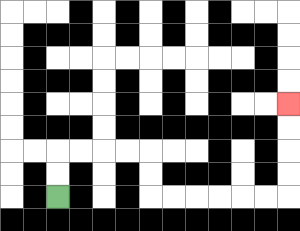{'start': '[2, 8]', 'end': '[12, 4]', 'path_directions': 'U,U,R,R,R,R,D,D,R,R,R,R,R,R,U,U,U,U', 'path_coordinates': '[[2, 8], [2, 7], [2, 6], [3, 6], [4, 6], [5, 6], [6, 6], [6, 7], [6, 8], [7, 8], [8, 8], [9, 8], [10, 8], [11, 8], [12, 8], [12, 7], [12, 6], [12, 5], [12, 4]]'}